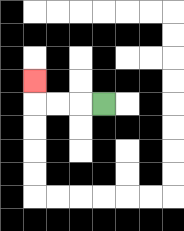{'start': '[4, 4]', 'end': '[1, 3]', 'path_directions': 'L,L,L,U', 'path_coordinates': '[[4, 4], [3, 4], [2, 4], [1, 4], [1, 3]]'}